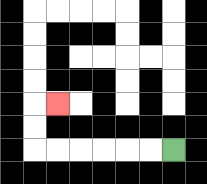{'start': '[7, 6]', 'end': '[2, 4]', 'path_directions': 'L,L,L,L,L,L,U,U,R', 'path_coordinates': '[[7, 6], [6, 6], [5, 6], [4, 6], [3, 6], [2, 6], [1, 6], [1, 5], [1, 4], [2, 4]]'}